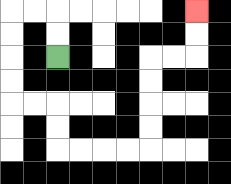{'start': '[2, 2]', 'end': '[8, 0]', 'path_directions': 'U,U,L,L,D,D,D,D,R,R,D,D,R,R,R,R,U,U,U,U,R,R,U,U', 'path_coordinates': '[[2, 2], [2, 1], [2, 0], [1, 0], [0, 0], [0, 1], [0, 2], [0, 3], [0, 4], [1, 4], [2, 4], [2, 5], [2, 6], [3, 6], [4, 6], [5, 6], [6, 6], [6, 5], [6, 4], [6, 3], [6, 2], [7, 2], [8, 2], [8, 1], [8, 0]]'}